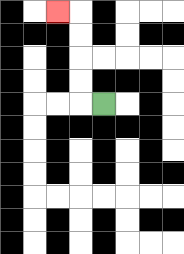{'start': '[4, 4]', 'end': '[2, 0]', 'path_directions': 'L,U,U,U,U,L', 'path_coordinates': '[[4, 4], [3, 4], [3, 3], [3, 2], [3, 1], [3, 0], [2, 0]]'}